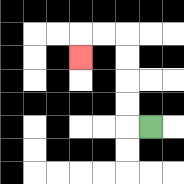{'start': '[6, 5]', 'end': '[3, 2]', 'path_directions': 'L,U,U,U,U,L,L,D', 'path_coordinates': '[[6, 5], [5, 5], [5, 4], [5, 3], [5, 2], [5, 1], [4, 1], [3, 1], [3, 2]]'}